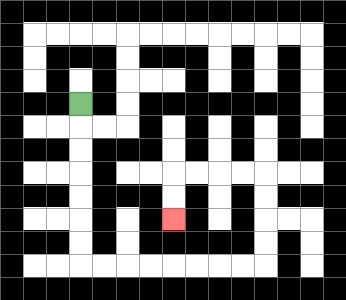{'start': '[3, 4]', 'end': '[7, 9]', 'path_directions': 'D,D,D,D,D,D,D,R,R,R,R,R,R,R,R,U,U,U,U,L,L,L,L,D,D', 'path_coordinates': '[[3, 4], [3, 5], [3, 6], [3, 7], [3, 8], [3, 9], [3, 10], [3, 11], [4, 11], [5, 11], [6, 11], [7, 11], [8, 11], [9, 11], [10, 11], [11, 11], [11, 10], [11, 9], [11, 8], [11, 7], [10, 7], [9, 7], [8, 7], [7, 7], [7, 8], [7, 9]]'}